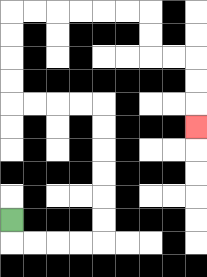{'start': '[0, 9]', 'end': '[8, 5]', 'path_directions': 'D,R,R,R,R,U,U,U,U,U,U,L,L,L,L,U,U,U,U,R,R,R,R,R,R,D,D,R,R,D,D,D', 'path_coordinates': '[[0, 9], [0, 10], [1, 10], [2, 10], [3, 10], [4, 10], [4, 9], [4, 8], [4, 7], [4, 6], [4, 5], [4, 4], [3, 4], [2, 4], [1, 4], [0, 4], [0, 3], [0, 2], [0, 1], [0, 0], [1, 0], [2, 0], [3, 0], [4, 0], [5, 0], [6, 0], [6, 1], [6, 2], [7, 2], [8, 2], [8, 3], [8, 4], [8, 5]]'}